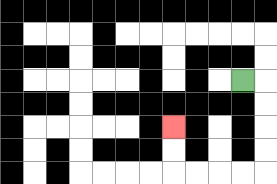{'start': '[10, 3]', 'end': '[7, 5]', 'path_directions': 'R,D,D,D,D,L,L,L,L,U,U', 'path_coordinates': '[[10, 3], [11, 3], [11, 4], [11, 5], [11, 6], [11, 7], [10, 7], [9, 7], [8, 7], [7, 7], [7, 6], [7, 5]]'}